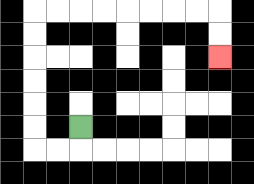{'start': '[3, 5]', 'end': '[9, 2]', 'path_directions': 'D,L,L,U,U,U,U,U,U,R,R,R,R,R,R,R,R,D,D', 'path_coordinates': '[[3, 5], [3, 6], [2, 6], [1, 6], [1, 5], [1, 4], [1, 3], [1, 2], [1, 1], [1, 0], [2, 0], [3, 0], [4, 0], [5, 0], [6, 0], [7, 0], [8, 0], [9, 0], [9, 1], [9, 2]]'}